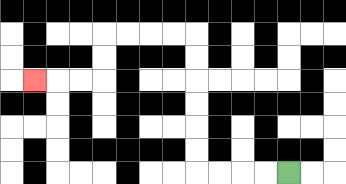{'start': '[12, 7]', 'end': '[1, 3]', 'path_directions': 'L,L,L,L,U,U,U,U,U,U,L,L,L,L,D,D,L,L,L', 'path_coordinates': '[[12, 7], [11, 7], [10, 7], [9, 7], [8, 7], [8, 6], [8, 5], [8, 4], [8, 3], [8, 2], [8, 1], [7, 1], [6, 1], [5, 1], [4, 1], [4, 2], [4, 3], [3, 3], [2, 3], [1, 3]]'}